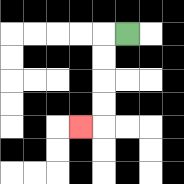{'start': '[5, 1]', 'end': '[3, 5]', 'path_directions': 'L,D,D,D,D,L', 'path_coordinates': '[[5, 1], [4, 1], [4, 2], [4, 3], [4, 4], [4, 5], [3, 5]]'}